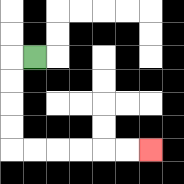{'start': '[1, 2]', 'end': '[6, 6]', 'path_directions': 'L,D,D,D,D,R,R,R,R,R,R', 'path_coordinates': '[[1, 2], [0, 2], [0, 3], [0, 4], [0, 5], [0, 6], [1, 6], [2, 6], [3, 6], [4, 6], [5, 6], [6, 6]]'}